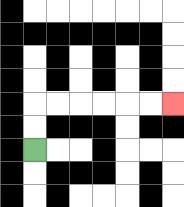{'start': '[1, 6]', 'end': '[7, 4]', 'path_directions': 'U,U,R,R,R,R,R,R', 'path_coordinates': '[[1, 6], [1, 5], [1, 4], [2, 4], [3, 4], [4, 4], [5, 4], [6, 4], [7, 4]]'}